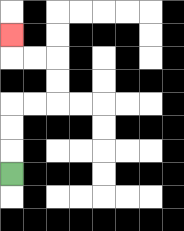{'start': '[0, 7]', 'end': '[0, 1]', 'path_directions': 'U,U,U,R,R,U,U,L,L,U', 'path_coordinates': '[[0, 7], [0, 6], [0, 5], [0, 4], [1, 4], [2, 4], [2, 3], [2, 2], [1, 2], [0, 2], [0, 1]]'}